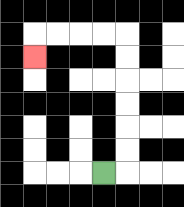{'start': '[4, 7]', 'end': '[1, 2]', 'path_directions': 'R,U,U,U,U,U,U,L,L,L,L,D', 'path_coordinates': '[[4, 7], [5, 7], [5, 6], [5, 5], [5, 4], [5, 3], [5, 2], [5, 1], [4, 1], [3, 1], [2, 1], [1, 1], [1, 2]]'}